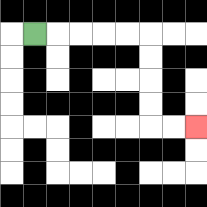{'start': '[1, 1]', 'end': '[8, 5]', 'path_directions': 'R,R,R,R,R,D,D,D,D,R,R', 'path_coordinates': '[[1, 1], [2, 1], [3, 1], [4, 1], [5, 1], [6, 1], [6, 2], [6, 3], [6, 4], [6, 5], [7, 5], [8, 5]]'}